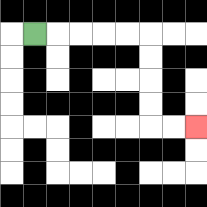{'start': '[1, 1]', 'end': '[8, 5]', 'path_directions': 'R,R,R,R,R,D,D,D,D,R,R', 'path_coordinates': '[[1, 1], [2, 1], [3, 1], [4, 1], [5, 1], [6, 1], [6, 2], [6, 3], [6, 4], [6, 5], [7, 5], [8, 5]]'}